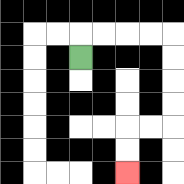{'start': '[3, 2]', 'end': '[5, 7]', 'path_directions': 'U,R,R,R,R,D,D,D,D,L,L,D,D', 'path_coordinates': '[[3, 2], [3, 1], [4, 1], [5, 1], [6, 1], [7, 1], [7, 2], [7, 3], [7, 4], [7, 5], [6, 5], [5, 5], [5, 6], [5, 7]]'}